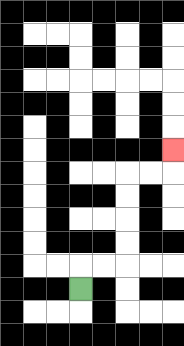{'start': '[3, 12]', 'end': '[7, 6]', 'path_directions': 'U,R,R,U,U,U,U,R,R,U', 'path_coordinates': '[[3, 12], [3, 11], [4, 11], [5, 11], [5, 10], [5, 9], [5, 8], [5, 7], [6, 7], [7, 7], [7, 6]]'}